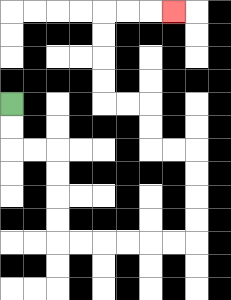{'start': '[0, 4]', 'end': '[7, 0]', 'path_directions': 'D,D,R,R,D,D,D,D,R,R,R,R,R,R,U,U,U,U,L,L,U,U,L,L,U,U,U,U,R,R,R', 'path_coordinates': '[[0, 4], [0, 5], [0, 6], [1, 6], [2, 6], [2, 7], [2, 8], [2, 9], [2, 10], [3, 10], [4, 10], [5, 10], [6, 10], [7, 10], [8, 10], [8, 9], [8, 8], [8, 7], [8, 6], [7, 6], [6, 6], [6, 5], [6, 4], [5, 4], [4, 4], [4, 3], [4, 2], [4, 1], [4, 0], [5, 0], [6, 0], [7, 0]]'}